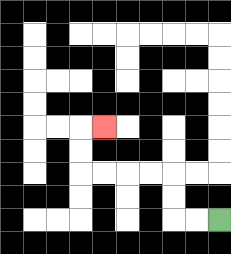{'start': '[9, 9]', 'end': '[4, 5]', 'path_directions': 'L,L,U,U,L,L,L,L,U,U,R', 'path_coordinates': '[[9, 9], [8, 9], [7, 9], [7, 8], [7, 7], [6, 7], [5, 7], [4, 7], [3, 7], [3, 6], [3, 5], [4, 5]]'}